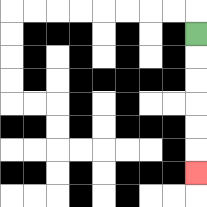{'start': '[8, 1]', 'end': '[8, 7]', 'path_directions': 'D,D,D,D,D,D', 'path_coordinates': '[[8, 1], [8, 2], [8, 3], [8, 4], [8, 5], [8, 6], [8, 7]]'}